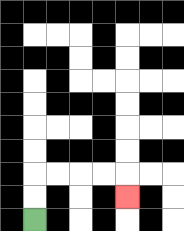{'start': '[1, 9]', 'end': '[5, 8]', 'path_directions': 'U,U,R,R,R,R,D', 'path_coordinates': '[[1, 9], [1, 8], [1, 7], [2, 7], [3, 7], [4, 7], [5, 7], [5, 8]]'}